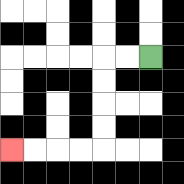{'start': '[6, 2]', 'end': '[0, 6]', 'path_directions': 'L,L,D,D,D,D,L,L,L,L', 'path_coordinates': '[[6, 2], [5, 2], [4, 2], [4, 3], [4, 4], [4, 5], [4, 6], [3, 6], [2, 6], [1, 6], [0, 6]]'}